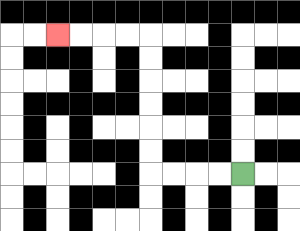{'start': '[10, 7]', 'end': '[2, 1]', 'path_directions': 'L,L,L,L,U,U,U,U,U,U,L,L,L,L', 'path_coordinates': '[[10, 7], [9, 7], [8, 7], [7, 7], [6, 7], [6, 6], [6, 5], [6, 4], [6, 3], [6, 2], [6, 1], [5, 1], [4, 1], [3, 1], [2, 1]]'}